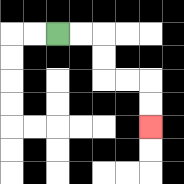{'start': '[2, 1]', 'end': '[6, 5]', 'path_directions': 'R,R,D,D,R,R,D,D', 'path_coordinates': '[[2, 1], [3, 1], [4, 1], [4, 2], [4, 3], [5, 3], [6, 3], [6, 4], [6, 5]]'}